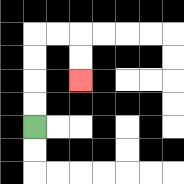{'start': '[1, 5]', 'end': '[3, 3]', 'path_directions': 'U,U,U,U,R,R,D,D', 'path_coordinates': '[[1, 5], [1, 4], [1, 3], [1, 2], [1, 1], [2, 1], [3, 1], [3, 2], [3, 3]]'}